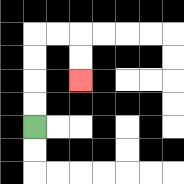{'start': '[1, 5]', 'end': '[3, 3]', 'path_directions': 'U,U,U,U,R,R,D,D', 'path_coordinates': '[[1, 5], [1, 4], [1, 3], [1, 2], [1, 1], [2, 1], [3, 1], [3, 2], [3, 3]]'}